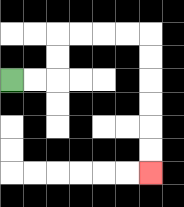{'start': '[0, 3]', 'end': '[6, 7]', 'path_directions': 'R,R,U,U,R,R,R,R,D,D,D,D,D,D', 'path_coordinates': '[[0, 3], [1, 3], [2, 3], [2, 2], [2, 1], [3, 1], [4, 1], [5, 1], [6, 1], [6, 2], [6, 3], [6, 4], [6, 5], [6, 6], [6, 7]]'}